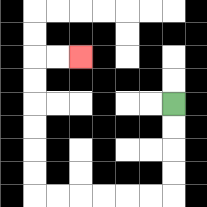{'start': '[7, 4]', 'end': '[3, 2]', 'path_directions': 'D,D,D,D,L,L,L,L,L,L,U,U,U,U,U,U,R,R', 'path_coordinates': '[[7, 4], [7, 5], [7, 6], [7, 7], [7, 8], [6, 8], [5, 8], [4, 8], [3, 8], [2, 8], [1, 8], [1, 7], [1, 6], [1, 5], [1, 4], [1, 3], [1, 2], [2, 2], [3, 2]]'}